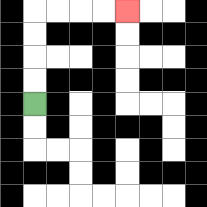{'start': '[1, 4]', 'end': '[5, 0]', 'path_directions': 'U,U,U,U,R,R,R,R', 'path_coordinates': '[[1, 4], [1, 3], [1, 2], [1, 1], [1, 0], [2, 0], [3, 0], [4, 0], [5, 0]]'}